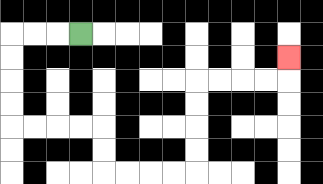{'start': '[3, 1]', 'end': '[12, 2]', 'path_directions': 'L,L,L,D,D,D,D,R,R,R,R,D,D,R,R,R,R,U,U,U,U,R,R,R,R,U', 'path_coordinates': '[[3, 1], [2, 1], [1, 1], [0, 1], [0, 2], [0, 3], [0, 4], [0, 5], [1, 5], [2, 5], [3, 5], [4, 5], [4, 6], [4, 7], [5, 7], [6, 7], [7, 7], [8, 7], [8, 6], [8, 5], [8, 4], [8, 3], [9, 3], [10, 3], [11, 3], [12, 3], [12, 2]]'}